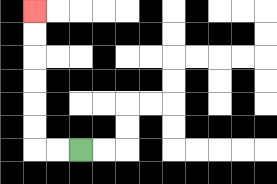{'start': '[3, 6]', 'end': '[1, 0]', 'path_directions': 'L,L,U,U,U,U,U,U', 'path_coordinates': '[[3, 6], [2, 6], [1, 6], [1, 5], [1, 4], [1, 3], [1, 2], [1, 1], [1, 0]]'}